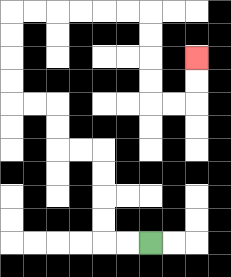{'start': '[6, 10]', 'end': '[8, 2]', 'path_directions': 'L,L,U,U,U,U,L,L,U,U,L,L,U,U,U,U,R,R,R,R,R,R,D,D,D,D,R,R,U,U', 'path_coordinates': '[[6, 10], [5, 10], [4, 10], [4, 9], [4, 8], [4, 7], [4, 6], [3, 6], [2, 6], [2, 5], [2, 4], [1, 4], [0, 4], [0, 3], [0, 2], [0, 1], [0, 0], [1, 0], [2, 0], [3, 0], [4, 0], [5, 0], [6, 0], [6, 1], [6, 2], [6, 3], [6, 4], [7, 4], [8, 4], [8, 3], [8, 2]]'}